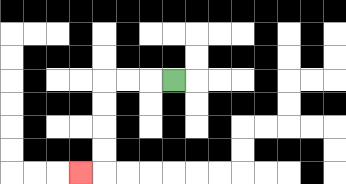{'start': '[7, 3]', 'end': '[3, 7]', 'path_directions': 'L,L,L,D,D,D,D,L', 'path_coordinates': '[[7, 3], [6, 3], [5, 3], [4, 3], [4, 4], [4, 5], [4, 6], [4, 7], [3, 7]]'}